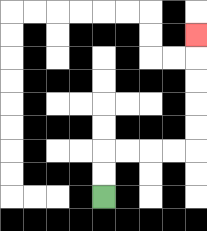{'start': '[4, 8]', 'end': '[8, 1]', 'path_directions': 'U,U,R,R,R,R,U,U,U,U,U', 'path_coordinates': '[[4, 8], [4, 7], [4, 6], [5, 6], [6, 6], [7, 6], [8, 6], [8, 5], [8, 4], [8, 3], [8, 2], [8, 1]]'}